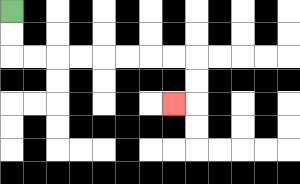{'start': '[0, 0]', 'end': '[7, 4]', 'path_directions': 'D,D,R,R,R,R,R,R,R,R,D,D,L', 'path_coordinates': '[[0, 0], [0, 1], [0, 2], [1, 2], [2, 2], [3, 2], [4, 2], [5, 2], [6, 2], [7, 2], [8, 2], [8, 3], [8, 4], [7, 4]]'}